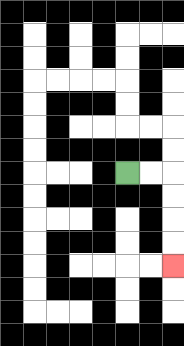{'start': '[5, 7]', 'end': '[7, 11]', 'path_directions': 'R,R,D,D,D,D', 'path_coordinates': '[[5, 7], [6, 7], [7, 7], [7, 8], [7, 9], [7, 10], [7, 11]]'}